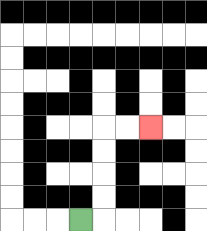{'start': '[3, 9]', 'end': '[6, 5]', 'path_directions': 'R,U,U,U,U,R,R', 'path_coordinates': '[[3, 9], [4, 9], [4, 8], [4, 7], [4, 6], [4, 5], [5, 5], [6, 5]]'}